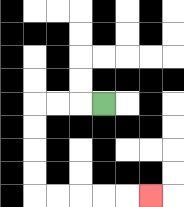{'start': '[4, 4]', 'end': '[6, 8]', 'path_directions': 'L,L,L,D,D,D,D,R,R,R,R,R', 'path_coordinates': '[[4, 4], [3, 4], [2, 4], [1, 4], [1, 5], [1, 6], [1, 7], [1, 8], [2, 8], [3, 8], [4, 8], [5, 8], [6, 8]]'}